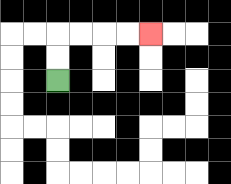{'start': '[2, 3]', 'end': '[6, 1]', 'path_directions': 'U,U,R,R,R,R', 'path_coordinates': '[[2, 3], [2, 2], [2, 1], [3, 1], [4, 1], [5, 1], [6, 1]]'}